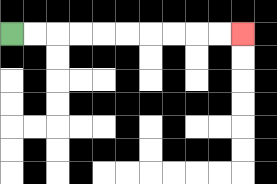{'start': '[0, 1]', 'end': '[10, 1]', 'path_directions': 'R,R,R,R,R,R,R,R,R,R', 'path_coordinates': '[[0, 1], [1, 1], [2, 1], [3, 1], [4, 1], [5, 1], [6, 1], [7, 1], [8, 1], [9, 1], [10, 1]]'}